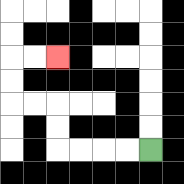{'start': '[6, 6]', 'end': '[2, 2]', 'path_directions': 'L,L,L,L,U,U,L,L,U,U,R,R', 'path_coordinates': '[[6, 6], [5, 6], [4, 6], [3, 6], [2, 6], [2, 5], [2, 4], [1, 4], [0, 4], [0, 3], [0, 2], [1, 2], [2, 2]]'}